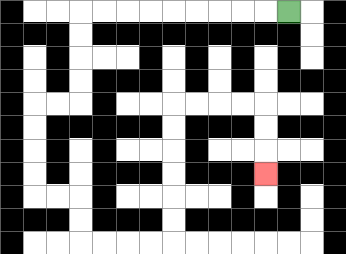{'start': '[12, 0]', 'end': '[11, 7]', 'path_directions': 'L,L,L,L,L,L,L,L,L,D,D,D,D,L,L,D,D,D,D,R,R,D,D,R,R,R,R,U,U,U,U,U,U,R,R,R,R,D,D,D', 'path_coordinates': '[[12, 0], [11, 0], [10, 0], [9, 0], [8, 0], [7, 0], [6, 0], [5, 0], [4, 0], [3, 0], [3, 1], [3, 2], [3, 3], [3, 4], [2, 4], [1, 4], [1, 5], [1, 6], [1, 7], [1, 8], [2, 8], [3, 8], [3, 9], [3, 10], [4, 10], [5, 10], [6, 10], [7, 10], [7, 9], [7, 8], [7, 7], [7, 6], [7, 5], [7, 4], [8, 4], [9, 4], [10, 4], [11, 4], [11, 5], [11, 6], [11, 7]]'}